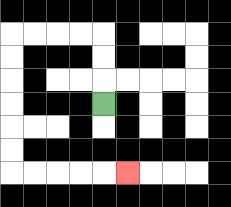{'start': '[4, 4]', 'end': '[5, 7]', 'path_directions': 'U,U,U,L,L,L,L,D,D,D,D,D,D,R,R,R,R,R', 'path_coordinates': '[[4, 4], [4, 3], [4, 2], [4, 1], [3, 1], [2, 1], [1, 1], [0, 1], [0, 2], [0, 3], [0, 4], [0, 5], [0, 6], [0, 7], [1, 7], [2, 7], [3, 7], [4, 7], [5, 7]]'}